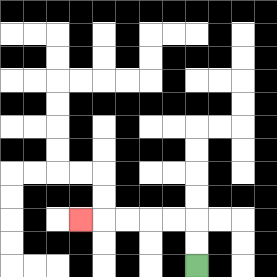{'start': '[8, 11]', 'end': '[3, 9]', 'path_directions': 'U,U,L,L,L,L,L', 'path_coordinates': '[[8, 11], [8, 10], [8, 9], [7, 9], [6, 9], [5, 9], [4, 9], [3, 9]]'}